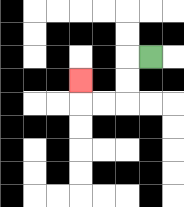{'start': '[6, 2]', 'end': '[3, 3]', 'path_directions': 'L,D,D,L,L,U', 'path_coordinates': '[[6, 2], [5, 2], [5, 3], [5, 4], [4, 4], [3, 4], [3, 3]]'}